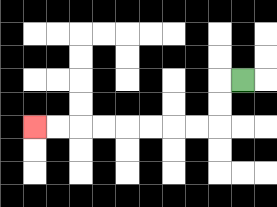{'start': '[10, 3]', 'end': '[1, 5]', 'path_directions': 'L,D,D,L,L,L,L,L,L,L,L', 'path_coordinates': '[[10, 3], [9, 3], [9, 4], [9, 5], [8, 5], [7, 5], [6, 5], [5, 5], [4, 5], [3, 5], [2, 5], [1, 5]]'}